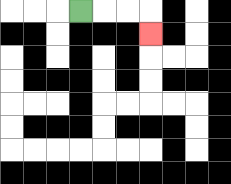{'start': '[3, 0]', 'end': '[6, 1]', 'path_directions': 'R,R,R,D', 'path_coordinates': '[[3, 0], [4, 0], [5, 0], [6, 0], [6, 1]]'}